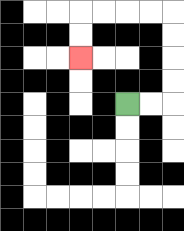{'start': '[5, 4]', 'end': '[3, 2]', 'path_directions': 'R,R,U,U,U,U,L,L,L,L,D,D', 'path_coordinates': '[[5, 4], [6, 4], [7, 4], [7, 3], [7, 2], [7, 1], [7, 0], [6, 0], [5, 0], [4, 0], [3, 0], [3, 1], [3, 2]]'}